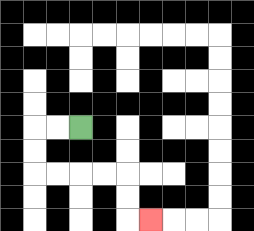{'start': '[3, 5]', 'end': '[6, 9]', 'path_directions': 'L,L,D,D,R,R,R,R,D,D,R', 'path_coordinates': '[[3, 5], [2, 5], [1, 5], [1, 6], [1, 7], [2, 7], [3, 7], [4, 7], [5, 7], [5, 8], [5, 9], [6, 9]]'}